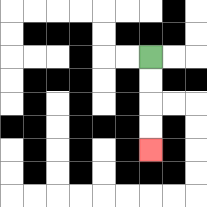{'start': '[6, 2]', 'end': '[6, 6]', 'path_directions': 'D,D,D,D', 'path_coordinates': '[[6, 2], [6, 3], [6, 4], [6, 5], [6, 6]]'}